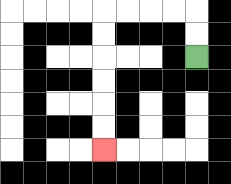{'start': '[8, 2]', 'end': '[4, 6]', 'path_directions': 'U,U,L,L,L,L,D,D,D,D,D,D', 'path_coordinates': '[[8, 2], [8, 1], [8, 0], [7, 0], [6, 0], [5, 0], [4, 0], [4, 1], [4, 2], [4, 3], [4, 4], [4, 5], [4, 6]]'}